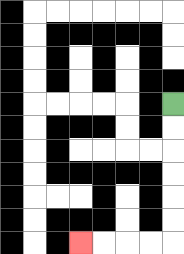{'start': '[7, 4]', 'end': '[3, 10]', 'path_directions': 'D,D,D,D,D,D,L,L,L,L', 'path_coordinates': '[[7, 4], [7, 5], [7, 6], [7, 7], [7, 8], [7, 9], [7, 10], [6, 10], [5, 10], [4, 10], [3, 10]]'}